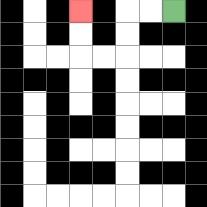{'start': '[7, 0]', 'end': '[3, 0]', 'path_directions': 'L,L,D,D,L,L,U,U', 'path_coordinates': '[[7, 0], [6, 0], [5, 0], [5, 1], [5, 2], [4, 2], [3, 2], [3, 1], [3, 0]]'}